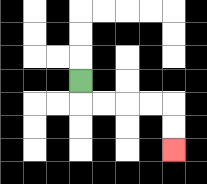{'start': '[3, 3]', 'end': '[7, 6]', 'path_directions': 'D,R,R,R,R,D,D', 'path_coordinates': '[[3, 3], [3, 4], [4, 4], [5, 4], [6, 4], [7, 4], [7, 5], [7, 6]]'}